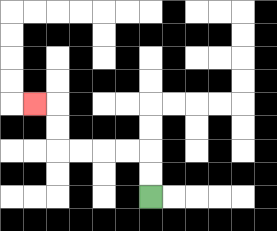{'start': '[6, 8]', 'end': '[1, 4]', 'path_directions': 'U,U,L,L,L,L,U,U,L', 'path_coordinates': '[[6, 8], [6, 7], [6, 6], [5, 6], [4, 6], [3, 6], [2, 6], [2, 5], [2, 4], [1, 4]]'}